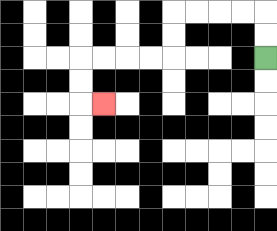{'start': '[11, 2]', 'end': '[4, 4]', 'path_directions': 'U,U,L,L,L,L,D,D,L,L,L,L,D,D,R', 'path_coordinates': '[[11, 2], [11, 1], [11, 0], [10, 0], [9, 0], [8, 0], [7, 0], [7, 1], [7, 2], [6, 2], [5, 2], [4, 2], [3, 2], [3, 3], [3, 4], [4, 4]]'}